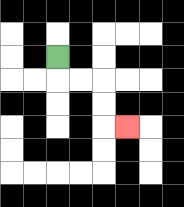{'start': '[2, 2]', 'end': '[5, 5]', 'path_directions': 'D,R,R,D,D,R', 'path_coordinates': '[[2, 2], [2, 3], [3, 3], [4, 3], [4, 4], [4, 5], [5, 5]]'}